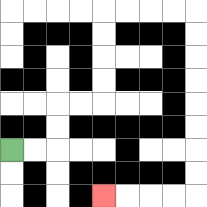{'start': '[0, 6]', 'end': '[4, 8]', 'path_directions': 'R,R,U,U,R,R,U,U,U,U,R,R,R,R,D,D,D,D,D,D,D,D,L,L,L,L', 'path_coordinates': '[[0, 6], [1, 6], [2, 6], [2, 5], [2, 4], [3, 4], [4, 4], [4, 3], [4, 2], [4, 1], [4, 0], [5, 0], [6, 0], [7, 0], [8, 0], [8, 1], [8, 2], [8, 3], [8, 4], [8, 5], [8, 6], [8, 7], [8, 8], [7, 8], [6, 8], [5, 8], [4, 8]]'}